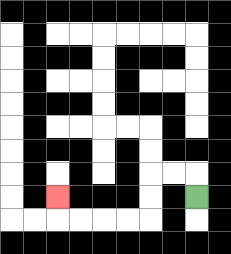{'start': '[8, 8]', 'end': '[2, 8]', 'path_directions': 'U,L,L,D,D,L,L,L,L,U', 'path_coordinates': '[[8, 8], [8, 7], [7, 7], [6, 7], [6, 8], [6, 9], [5, 9], [4, 9], [3, 9], [2, 9], [2, 8]]'}